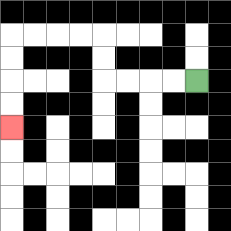{'start': '[8, 3]', 'end': '[0, 5]', 'path_directions': 'L,L,L,L,U,U,L,L,L,L,D,D,D,D', 'path_coordinates': '[[8, 3], [7, 3], [6, 3], [5, 3], [4, 3], [4, 2], [4, 1], [3, 1], [2, 1], [1, 1], [0, 1], [0, 2], [0, 3], [0, 4], [0, 5]]'}